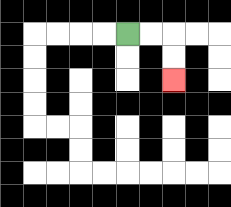{'start': '[5, 1]', 'end': '[7, 3]', 'path_directions': 'R,R,D,D', 'path_coordinates': '[[5, 1], [6, 1], [7, 1], [7, 2], [7, 3]]'}